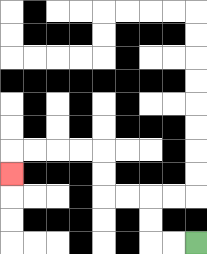{'start': '[8, 10]', 'end': '[0, 7]', 'path_directions': 'L,L,U,U,L,L,U,U,L,L,L,L,D', 'path_coordinates': '[[8, 10], [7, 10], [6, 10], [6, 9], [6, 8], [5, 8], [4, 8], [4, 7], [4, 6], [3, 6], [2, 6], [1, 6], [0, 6], [0, 7]]'}